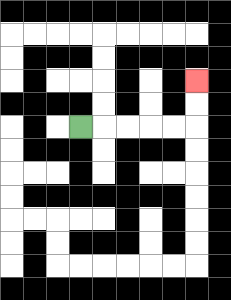{'start': '[3, 5]', 'end': '[8, 3]', 'path_directions': 'R,R,R,R,R,U,U', 'path_coordinates': '[[3, 5], [4, 5], [5, 5], [6, 5], [7, 5], [8, 5], [8, 4], [8, 3]]'}